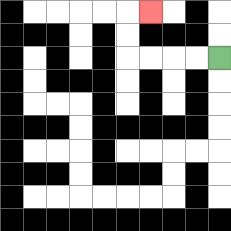{'start': '[9, 2]', 'end': '[6, 0]', 'path_directions': 'L,L,L,L,U,U,R', 'path_coordinates': '[[9, 2], [8, 2], [7, 2], [6, 2], [5, 2], [5, 1], [5, 0], [6, 0]]'}